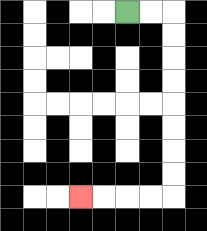{'start': '[5, 0]', 'end': '[3, 8]', 'path_directions': 'R,R,D,D,D,D,D,D,D,D,L,L,L,L', 'path_coordinates': '[[5, 0], [6, 0], [7, 0], [7, 1], [7, 2], [7, 3], [7, 4], [7, 5], [7, 6], [7, 7], [7, 8], [6, 8], [5, 8], [4, 8], [3, 8]]'}